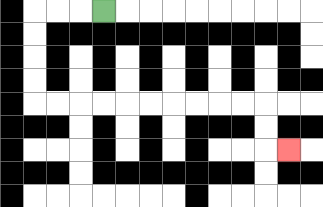{'start': '[4, 0]', 'end': '[12, 6]', 'path_directions': 'L,L,L,D,D,D,D,R,R,R,R,R,R,R,R,R,R,D,D,R', 'path_coordinates': '[[4, 0], [3, 0], [2, 0], [1, 0], [1, 1], [1, 2], [1, 3], [1, 4], [2, 4], [3, 4], [4, 4], [5, 4], [6, 4], [7, 4], [8, 4], [9, 4], [10, 4], [11, 4], [11, 5], [11, 6], [12, 6]]'}